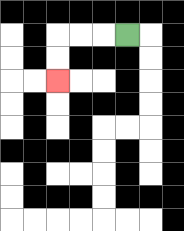{'start': '[5, 1]', 'end': '[2, 3]', 'path_directions': 'L,L,L,D,D', 'path_coordinates': '[[5, 1], [4, 1], [3, 1], [2, 1], [2, 2], [2, 3]]'}